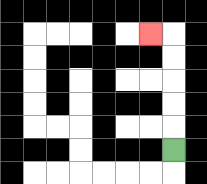{'start': '[7, 6]', 'end': '[6, 1]', 'path_directions': 'U,U,U,U,U,L', 'path_coordinates': '[[7, 6], [7, 5], [7, 4], [7, 3], [7, 2], [7, 1], [6, 1]]'}